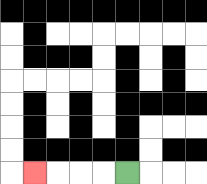{'start': '[5, 7]', 'end': '[1, 7]', 'path_directions': 'L,L,L,L', 'path_coordinates': '[[5, 7], [4, 7], [3, 7], [2, 7], [1, 7]]'}